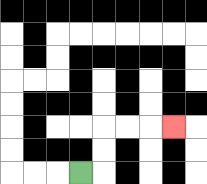{'start': '[3, 7]', 'end': '[7, 5]', 'path_directions': 'R,U,U,R,R,R', 'path_coordinates': '[[3, 7], [4, 7], [4, 6], [4, 5], [5, 5], [6, 5], [7, 5]]'}